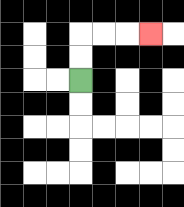{'start': '[3, 3]', 'end': '[6, 1]', 'path_directions': 'U,U,R,R,R', 'path_coordinates': '[[3, 3], [3, 2], [3, 1], [4, 1], [5, 1], [6, 1]]'}